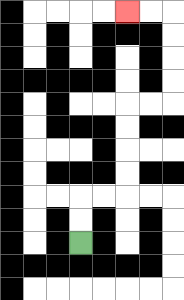{'start': '[3, 10]', 'end': '[5, 0]', 'path_directions': 'U,U,R,R,U,U,U,U,R,R,U,U,U,U,L,L', 'path_coordinates': '[[3, 10], [3, 9], [3, 8], [4, 8], [5, 8], [5, 7], [5, 6], [5, 5], [5, 4], [6, 4], [7, 4], [7, 3], [7, 2], [7, 1], [7, 0], [6, 0], [5, 0]]'}